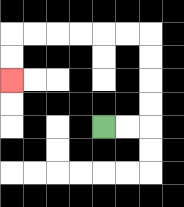{'start': '[4, 5]', 'end': '[0, 3]', 'path_directions': 'R,R,U,U,U,U,L,L,L,L,L,L,D,D', 'path_coordinates': '[[4, 5], [5, 5], [6, 5], [6, 4], [6, 3], [6, 2], [6, 1], [5, 1], [4, 1], [3, 1], [2, 1], [1, 1], [0, 1], [0, 2], [0, 3]]'}